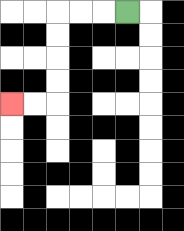{'start': '[5, 0]', 'end': '[0, 4]', 'path_directions': 'L,L,L,D,D,D,D,L,L', 'path_coordinates': '[[5, 0], [4, 0], [3, 0], [2, 0], [2, 1], [2, 2], [2, 3], [2, 4], [1, 4], [0, 4]]'}